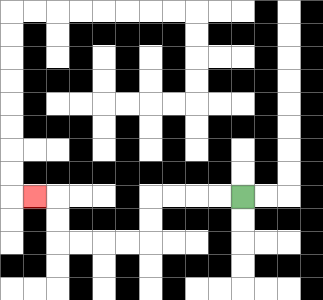{'start': '[10, 8]', 'end': '[1, 8]', 'path_directions': 'L,L,L,L,D,D,L,L,L,L,U,U,L', 'path_coordinates': '[[10, 8], [9, 8], [8, 8], [7, 8], [6, 8], [6, 9], [6, 10], [5, 10], [4, 10], [3, 10], [2, 10], [2, 9], [2, 8], [1, 8]]'}